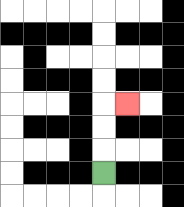{'start': '[4, 7]', 'end': '[5, 4]', 'path_directions': 'U,U,U,R', 'path_coordinates': '[[4, 7], [4, 6], [4, 5], [4, 4], [5, 4]]'}